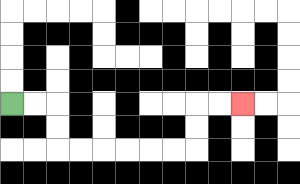{'start': '[0, 4]', 'end': '[10, 4]', 'path_directions': 'R,R,D,D,R,R,R,R,R,R,U,U,R,R', 'path_coordinates': '[[0, 4], [1, 4], [2, 4], [2, 5], [2, 6], [3, 6], [4, 6], [5, 6], [6, 6], [7, 6], [8, 6], [8, 5], [8, 4], [9, 4], [10, 4]]'}